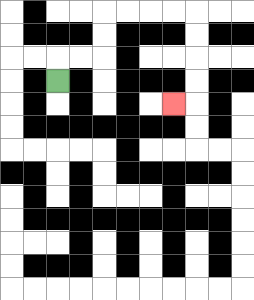{'start': '[2, 3]', 'end': '[7, 4]', 'path_directions': 'U,R,R,U,U,R,R,R,R,D,D,D,D,L', 'path_coordinates': '[[2, 3], [2, 2], [3, 2], [4, 2], [4, 1], [4, 0], [5, 0], [6, 0], [7, 0], [8, 0], [8, 1], [8, 2], [8, 3], [8, 4], [7, 4]]'}